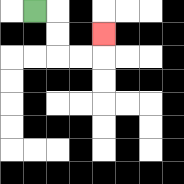{'start': '[1, 0]', 'end': '[4, 1]', 'path_directions': 'R,D,D,R,R,U', 'path_coordinates': '[[1, 0], [2, 0], [2, 1], [2, 2], [3, 2], [4, 2], [4, 1]]'}